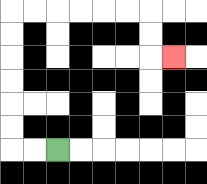{'start': '[2, 6]', 'end': '[7, 2]', 'path_directions': 'L,L,U,U,U,U,U,U,R,R,R,R,R,R,D,D,R', 'path_coordinates': '[[2, 6], [1, 6], [0, 6], [0, 5], [0, 4], [0, 3], [0, 2], [0, 1], [0, 0], [1, 0], [2, 0], [3, 0], [4, 0], [5, 0], [6, 0], [6, 1], [6, 2], [7, 2]]'}